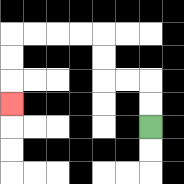{'start': '[6, 5]', 'end': '[0, 4]', 'path_directions': 'U,U,L,L,U,U,L,L,L,L,D,D,D', 'path_coordinates': '[[6, 5], [6, 4], [6, 3], [5, 3], [4, 3], [4, 2], [4, 1], [3, 1], [2, 1], [1, 1], [0, 1], [0, 2], [0, 3], [0, 4]]'}